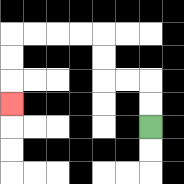{'start': '[6, 5]', 'end': '[0, 4]', 'path_directions': 'U,U,L,L,U,U,L,L,L,L,D,D,D', 'path_coordinates': '[[6, 5], [6, 4], [6, 3], [5, 3], [4, 3], [4, 2], [4, 1], [3, 1], [2, 1], [1, 1], [0, 1], [0, 2], [0, 3], [0, 4]]'}